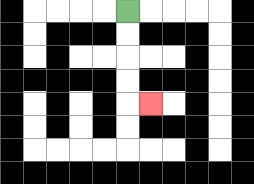{'start': '[5, 0]', 'end': '[6, 4]', 'path_directions': 'D,D,D,D,R', 'path_coordinates': '[[5, 0], [5, 1], [5, 2], [5, 3], [5, 4], [6, 4]]'}